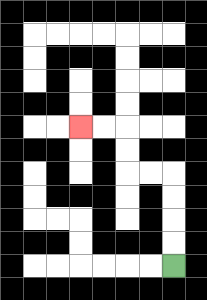{'start': '[7, 11]', 'end': '[3, 5]', 'path_directions': 'U,U,U,U,L,L,U,U,L,L', 'path_coordinates': '[[7, 11], [7, 10], [7, 9], [7, 8], [7, 7], [6, 7], [5, 7], [5, 6], [5, 5], [4, 5], [3, 5]]'}